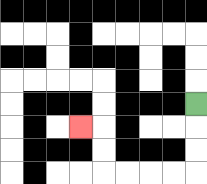{'start': '[8, 4]', 'end': '[3, 5]', 'path_directions': 'D,D,D,L,L,L,L,U,U,L', 'path_coordinates': '[[8, 4], [8, 5], [8, 6], [8, 7], [7, 7], [6, 7], [5, 7], [4, 7], [4, 6], [4, 5], [3, 5]]'}